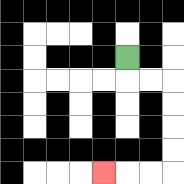{'start': '[5, 2]', 'end': '[4, 7]', 'path_directions': 'D,R,R,D,D,D,D,L,L,L', 'path_coordinates': '[[5, 2], [5, 3], [6, 3], [7, 3], [7, 4], [7, 5], [7, 6], [7, 7], [6, 7], [5, 7], [4, 7]]'}